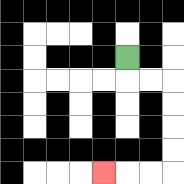{'start': '[5, 2]', 'end': '[4, 7]', 'path_directions': 'D,R,R,D,D,D,D,L,L,L', 'path_coordinates': '[[5, 2], [5, 3], [6, 3], [7, 3], [7, 4], [7, 5], [7, 6], [7, 7], [6, 7], [5, 7], [4, 7]]'}